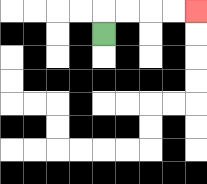{'start': '[4, 1]', 'end': '[8, 0]', 'path_directions': 'U,R,R,R,R', 'path_coordinates': '[[4, 1], [4, 0], [5, 0], [6, 0], [7, 0], [8, 0]]'}